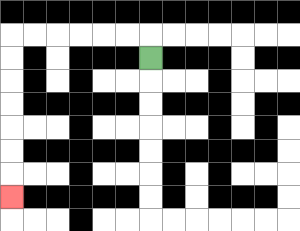{'start': '[6, 2]', 'end': '[0, 8]', 'path_directions': 'U,L,L,L,L,L,L,D,D,D,D,D,D,D', 'path_coordinates': '[[6, 2], [6, 1], [5, 1], [4, 1], [3, 1], [2, 1], [1, 1], [0, 1], [0, 2], [0, 3], [0, 4], [0, 5], [0, 6], [0, 7], [0, 8]]'}